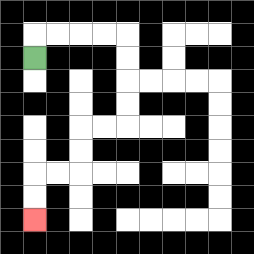{'start': '[1, 2]', 'end': '[1, 9]', 'path_directions': 'U,R,R,R,R,D,D,D,D,L,L,D,D,L,L,D,D', 'path_coordinates': '[[1, 2], [1, 1], [2, 1], [3, 1], [4, 1], [5, 1], [5, 2], [5, 3], [5, 4], [5, 5], [4, 5], [3, 5], [3, 6], [3, 7], [2, 7], [1, 7], [1, 8], [1, 9]]'}